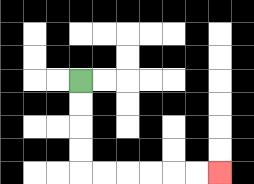{'start': '[3, 3]', 'end': '[9, 7]', 'path_directions': 'D,D,D,D,R,R,R,R,R,R', 'path_coordinates': '[[3, 3], [3, 4], [3, 5], [3, 6], [3, 7], [4, 7], [5, 7], [6, 7], [7, 7], [8, 7], [9, 7]]'}